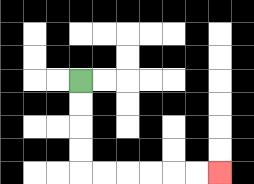{'start': '[3, 3]', 'end': '[9, 7]', 'path_directions': 'D,D,D,D,R,R,R,R,R,R', 'path_coordinates': '[[3, 3], [3, 4], [3, 5], [3, 6], [3, 7], [4, 7], [5, 7], [6, 7], [7, 7], [8, 7], [9, 7]]'}